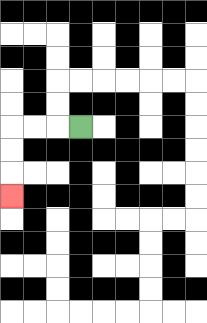{'start': '[3, 5]', 'end': '[0, 8]', 'path_directions': 'L,L,L,D,D,D', 'path_coordinates': '[[3, 5], [2, 5], [1, 5], [0, 5], [0, 6], [0, 7], [0, 8]]'}